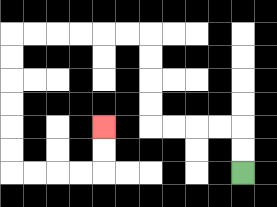{'start': '[10, 7]', 'end': '[4, 5]', 'path_directions': 'U,U,L,L,L,L,U,U,U,U,L,L,L,L,L,L,D,D,D,D,D,D,R,R,R,R,U,U', 'path_coordinates': '[[10, 7], [10, 6], [10, 5], [9, 5], [8, 5], [7, 5], [6, 5], [6, 4], [6, 3], [6, 2], [6, 1], [5, 1], [4, 1], [3, 1], [2, 1], [1, 1], [0, 1], [0, 2], [0, 3], [0, 4], [0, 5], [0, 6], [0, 7], [1, 7], [2, 7], [3, 7], [4, 7], [4, 6], [4, 5]]'}